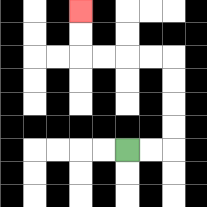{'start': '[5, 6]', 'end': '[3, 0]', 'path_directions': 'R,R,U,U,U,U,L,L,L,L,U,U', 'path_coordinates': '[[5, 6], [6, 6], [7, 6], [7, 5], [7, 4], [7, 3], [7, 2], [6, 2], [5, 2], [4, 2], [3, 2], [3, 1], [3, 0]]'}